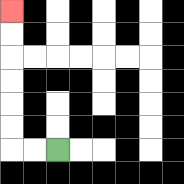{'start': '[2, 6]', 'end': '[0, 0]', 'path_directions': 'L,L,U,U,U,U,U,U', 'path_coordinates': '[[2, 6], [1, 6], [0, 6], [0, 5], [0, 4], [0, 3], [0, 2], [0, 1], [0, 0]]'}